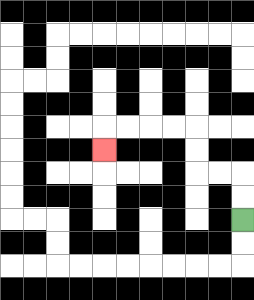{'start': '[10, 9]', 'end': '[4, 6]', 'path_directions': 'U,U,L,L,U,U,L,L,L,L,D', 'path_coordinates': '[[10, 9], [10, 8], [10, 7], [9, 7], [8, 7], [8, 6], [8, 5], [7, 5], [6, 5], [5, 5], [4, 5], [4, 6]]'}